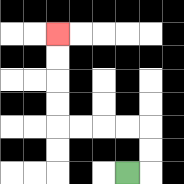{'start': '[5, 7]', 'end': '[2, 1]', 'path_directions': 'R,U,U,L,L,L,L,U,U,U,U', 'path_coordinates': '[[5, 7], [6, 7], [6, 6], [6, 5], [5, 5], [4, 5], [3, 5], [2, 5], [2, 4], [2, 3], [2, 2], [2, 1]]'}